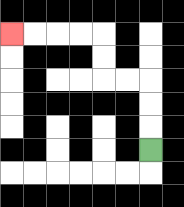{'start': '[6, 6]', 'end': '[0, 1]', 'path_directions': 'U,U,U,L,L,U,U,L,L,L,L', 'path_coordinates': '[[6, 6], [6, 5], [6, 4], [6, 3], [5, 3], [4, 3], [4, 2], [4, 1], [3, 1], [2, 1], [1, 1], [0, 1]]'}